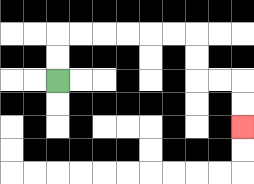{'start': '[2, 3]', 'end': '[10, 5]', 'path_directions': 'U,U,R,R,R,R,R,R,D,D,R,R,D,D', 'path_coordinates': '[[2, 3], [2, 2], [2, 1], [3, 1], [4, 1], [5, 1], [6, 1], [7, 1], [8, 1], [8, 2], [8, 3], [9, 3], [10, 3], [10, 4], [10, 5]]'}